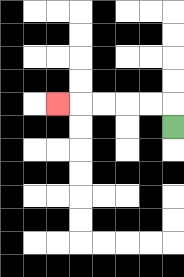{'start': '[7, 5]', 'end': '[2, 4]', 'path_directions': 'U,L,L,L,L,L', 'path_coordinates': '[[7, 5], [7, 4], [6, 4], [5, 4], [4, 4], [3, 4], [2, 4]]'}